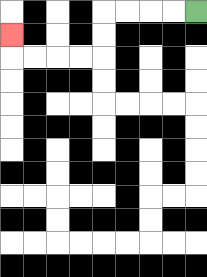{'start': '[8, 0]', 'end': '[0, 1]', 'path_directions': 'L,L,L,L,D,D,L,L,L,L,U', 'path_coordinates': '[[8, 0], [7, 0], [6, 0], [5, 0], [4, 0], [4, 1], [4, 2], [3, 2], [2, 2], [1, 2], [0, 2], [0, 1]]'}